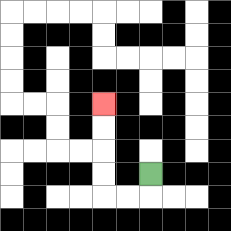{'start': '[6, 7]', 'end': '[4, 4]', 'path_directions': 'D,L,L,U,U,U,U', 'path_coordinates': '[[6, 7], [6, 8], [5, 8], [4, 8], [4, 7], [4, 6], [4, 5], [4, 4]]'}